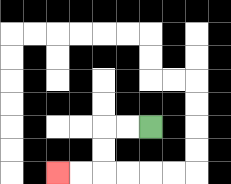{'start': '[6, 5]', 'end': '[2, 7]', 'path_directions': 'L,L,D,D,L,L', 'path_coordinates': '[[6, 5], [5, 5], [4, 5], [4, 6], [4, 7], [3, 7], [2, 7]]'}